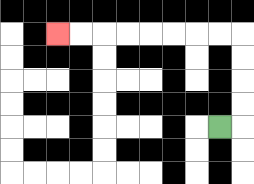{'start': '[9, 5]', 'end': '[2, 1]', 'path_directions': 'R,U,U,U,U,L,L,L,L,L,L,L,L', 'path_coordinates': '[[9, 5], [10, 5], [10, 4], [10, 3], [10, 2], [10, 1], [9, 1], [8, 1], [7, 1], [6, 1], [5, 1], [4, 1], [3, 1], [2, 1]]'}